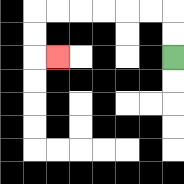{'start': '[7, 2]', 'end': '[2, 2]', 'path_directions': 'U,U,L,L,L,L,L,L,D,D,R', 'path_coordinates': '[[7, 2], [7, 1], [7, 0], [6, 0], [5, 0], [4, 0], [3, 0], [2, 0], [1, 0], [1, 1], [1, 2], [2, 2]]'}